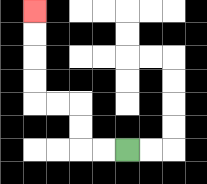{'start': '[5, 6]', 'end': '[1, 0]', 'path_directions': 'L,L,U,U,L,L,U,U,U,U', 'path_coordinates': '[[5, 6], [4, 6], [3, 6], [3, 5], [3, 4], [2, 4], [1, 4], [1, 3], [1, 2], [1, 1], [1, 0]]'}